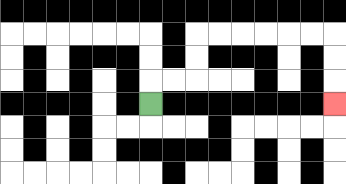{'start': '[6, 4]', 'end': '[14, 4]', 'path_directions': 'U,R,R,U,U,R,R,R,R,R,R,D,D,D', 'path_coordinates': '[[6, 4], [6, 3], [7, 3], [8, 3], [8, 2], [8, 1], [9, 1], [10, 1], [11, 1], [12, 1], [13, 1], [14, 1], [14, 2], [14, 3], [14, 4]]'}